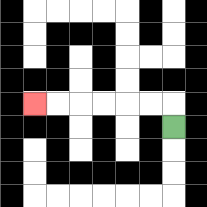{'start': '[7, 5]', 'end': '[1, 4]', 'path_directions': 'U,L,L,L,L,L,L', 'path_coordinates': '[[7, 5], [7, 4], [6, 4], [5, 4], [4, 4], [3, 4], [2, 4], [1, 4]]'}